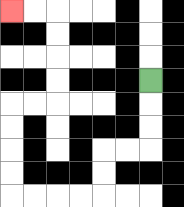{'start': '[6, 3]', 'end': '[0, 0]', 'path_directions': 'D,D,D,L,L,D,D,L,L,L,L,U,U,U,U,R,R,U,U,U,U,L,L', 'path_coordinates': '[[6, 3], [6, 4], [6, 5], [6, 6], [5, 6], [4, 6], [4, 7], [4, 8], [3, 8], [2, 8], [1, 8], [0, 8], [0, 7], [0, 6], [0, 5], [0, 4], [1, 4], [2, 4], [2, 3], [2, 2], [2, 1], [2, 0], [1, 0], [0, 0]]'}